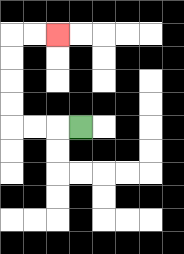{'start': '[3, 5]', 'end': '[2, 1]', 'path_directions': 'L,L,L,U,U,U,U,R,R', 'path_coordinates': '[[3, 5], [2, 5], [1, 5], [0, 5], [0, 4], [0, 3], [0, 2], [0, 1], [1, 1], [2, 1]]'}